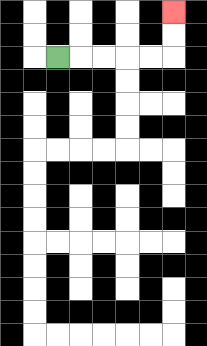{'start': '[2, 2]', 'end': '[7, 0]', 'path_directions': 'R,R,R,R,R,U,U', 'path_coordinates': '[[2, 2], [3, 2], [4, 2], [5, 2], [6, 2], [7, 2], [7, 1], [7, 0]]'}